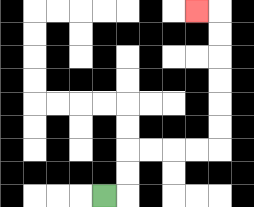{'start': '[4, 8]', 'end': '[8, 0]', 'path_directions': 'R,U,U,R,R,R,R,U,U,U,U,U,U,L', 'path_coordinates': '[[4, 8], [5, 8], [5, 7], [5, 6], [6, 6], [7, 6], [8, 6], [9, 6], [9, 5], [9, 4], [9, 3], [9, 2], [9, 1], [9, 0], [8, 0]]'}